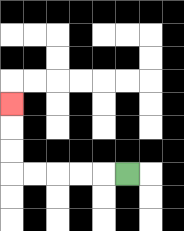{'start': '[5, 7]', 'end': '[0, 4]', 'path_directions': 'L,L,L,L,L,U,U,U', 'path_coordinates': '[[5, 7], [4, 7], [3, 7], [2, 7], [1, 7], [0, 7], [0, 6], [0, 5], [0, 4]]'}